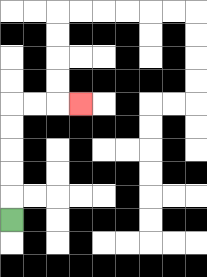{'start': '[0, 9]', 'end': '[3, 4]', 'path_directions': 'U,U,U,U,U,R,R,R', 'path_coordinates': '[[0, 9], [0, 8], [0, 7], [0, 6], [0, 5], [0, 4], [1, 4], [2, 4], [3, 4]]'}